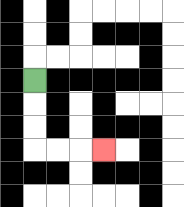{'start': '[1, 3]', 'end': '[4, 6]', 'path_directions': 'D,D,D,R,R,R', 'path_coordinates': '[[1, 3], [1, 4], [1, 5], [1, 6], [2, 6], [3, 6], [4, 6]]'}